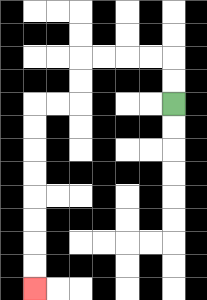{'start': '[7, 4]', 'end': '[1, 12]', 'path_directions': 'U,U,L,L,L,L,D,D,L,L,D,D,D,D,D,D,D,D', 'path_coordinates': '[[7, 4], [7, 3], [7, 2], [6, 2], [5, 2], [4, 2], [3, 2], [3, 3], [3, 4], [2, 4], [1, 4], [1, 5], [1, 6], [1, 7], [1, 8], [1, 9], [1, 10], [1, 11], [1, 12]]'}